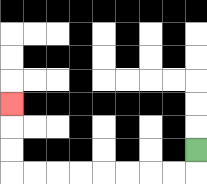{'start': '[8, 6]', 'end': '[0, 4]', 'path_directions': 'D,L,L,L,L,L,L,L,L,U,U,U', 'path_coordinates': '[[8, 6], [8, 7], [7, 7], [6, 7], [5, 7], [4, 7], [3, 7], [2, 7], [1, 7], [0, 7], [0, 6], [0, 5], [0, 4]]'}